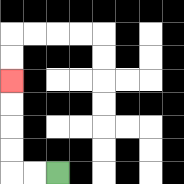{'start': '[2, 7]', 'end': '[0, 3]', 'path_directions': 'L,L,U,U,U,U', 'path_coordinates': '[[2, 7], [1, 7], [0, 7], [0, 6], [0, 5], [0, 4], [0, 3]]'}